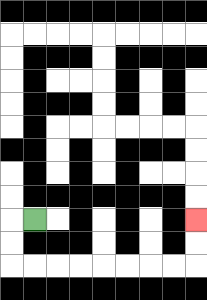{'start': '[1, 9]', 'end': '[8, 9]', 'path_directions': 'L,D,D,R,R,R,R,R,R,R,R,U,U', 'path_coordinates': '[[1, 9], [0, 9], [0, 10], [0, 11], [1, 11], [2, 11], [3, 11], [4, 11], [5, 11], [6, 11], [7, 11], [8, 11], [8, 10], [8, 9]]'}